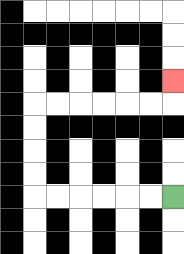{'start': '[7, 8]', 'end': '[7, 3]', 'path_directions': 'L,L,L,L,L,L,U,U,U,U,R,R,R,R,R,R,U', 'path_coordinates': '[[7, 8], [6, 8], [5, 8], [4, 8], [3, 8], [2, 8], [1, 8], [1, 7], [1, 6], [1, 5], [1, 4], [2, 4], [3, 4], [4, 4], [5, 4], [6, 4], [7, 4], [7, 3]]'}